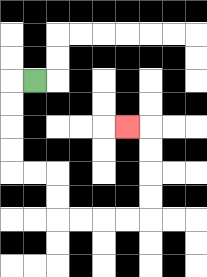{'start': '[1, 3]', 'end': '[5, 5]', 'path_directions': 'L,D,D,D,D,R,R,D,D,R,R,R,R,U,U,U,U,L', 'path_coordinates': '[[1, 3], [0, 3], [0, 4], [0, 5], [0, 6], [0, 7], [1, 7], [2, 7], [2, 8], [2, 9], [3, 9], [4, 9], [5, 9], [6, 9], [6, 8], [6, 7], [6, 6], [6, 5], [5, 5]]'}